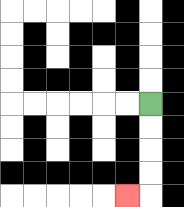{'start': '[6, 4]', 'end': '[5, 8]', 'path_directions': 'D,D,D,D,L', 'path_coordinates': '[[6, 4], [6, 5], [6, 6], [6, 7], [6, 8], [5, 8]]'}